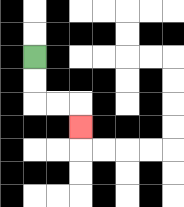{'start': '[1, 2]', 'end': '[3, 5]', 'path_directions': 'D,D,R,R,D', 'path_coordinates': '[[1, 2], [1, 3], [1, 4], [2, 4], [3, 4], [3, 5]]'}